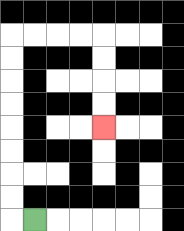{'start': '[1, 9]', 'end': '[4, 5]', 'path_directions': 'L,U,U,U,U,U,U,U,U,R,R,R,R,D,D,D,D', 'path_coordinates': '[[1, 9], [0, 9], [0, 8], [0, 7], [0, 6], [0, 5], [0, 4], [0, 3], [0, 2], [0, 1], [1, 1], [2, 1], [3, 1], [4, 1], [4, 2], [4, 3], [4, 4], [4, 5]]'}